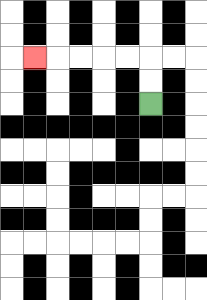{'start': '[6, 4]', 'end': '[1, 2]', 'path_directions': 'U,U,L,L,L,L,L', 'path_coordinates': '[[6, 4], [6, 3], [6, 2], [5, 2], [4, 2], [3, 2], [2, 2], [1, 2]]'}